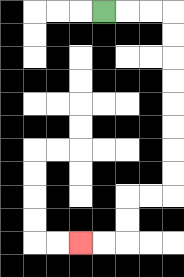{'start': '[4, 0]', 'end': '[3, 10]', 'path_directions': 'R,R,R,D,D,D,D,D,D,D,D,L,L,D,D,L,L', 'path_coordinates': '[[4, 0], [5, 0], [6, 0], [7, 0], [7, 1], [7, 2], [7, 3], [7, 4], [7, 5], [7, 6], [7, 7], [7, 8], [6, 8], [5, 8], [5, 9], [5, 10], [4, 10], [3, 10]]'}